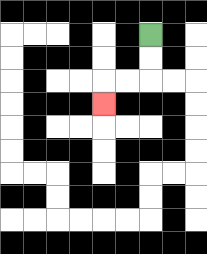{'start': '[6, 1]', 'end': '[4, 4]', 'path_directions': 'D,D,L,L,D', 'path_coordinates': '[[6, 1], [6, 2], [6, 3], [5, 3], [4, 3], [4, 4]]'}